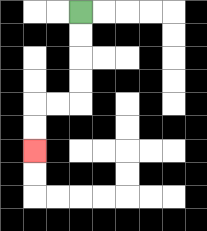{'start': '[3, 0]', 'end': '[1, 6]', 'path_directions': 'D,D,D,D,L,L,D,D', 'path_coordinates': '[[3, 0], [3, 1], [3, 2], [3, 3], [3, 4], [2, 4], [1, 4], [1, 5], [1, 6]]'}